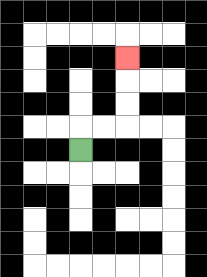{'start': '[3, 6]', 'end': '[5, 2]', 'path_directions': 'U,R,R,U,U,U', 'path_coordinates': '[[3, 6], [3, 5], [4, 5], [5, 5], [5, 4], [5, 3], [5, 2]]'}